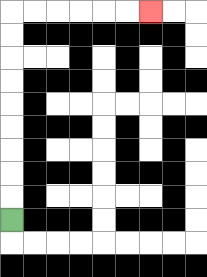{'start': '[0, 9]', 'end': '[6, 0]', 'path_directions': 'U,U,U,U,U,U,U,U,U,R,R,R,R,R,R', 'path_coordinates': '[[0, 9], [0, 8], [0, 7], [0, 6], [0, 5], [0, 4], [0, 3], [0, 2], [0, 1], [0, 0], [1, 0], [2, 0], [3, 0], [4, 0], [5, 0], [6, 0]]'}